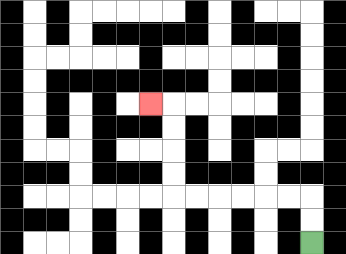{'start': '[13, 10]', 'end': '[6, 4]', 'path_directions': 'U,U,L,L,L,L,L,L,U,U,U,U,L', 'path_coordinates': '[[13, 10], [13, 9], [13, 8], [12, 8], [11, 8], [10, 8], [9, 8], [8, 8], [7, 8], [7, 7], [7, 6], [7, 5], [7, 4], [6, 4]]'}